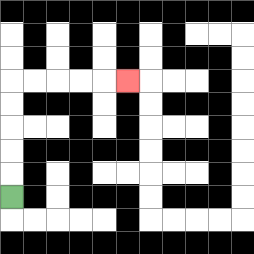{'start': '[0, 8]', 'end': '[5, 3]', 'path_directions': 'U,U,U,U,U,R,R,R,R,R', 'path_coordinates': '[[0, 8], [0, 7], [0, 6], [0, 5], [0, 4], [0, 3], [1, 3], [2, 3], [3, 3], [4, 3], [5, 3]]'}